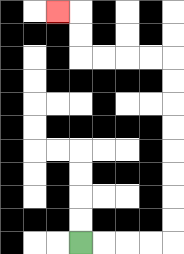{'start': '[3, 10]', 'end': '[2, 0]', 'path_directions': 'R,R,R,R,U,U,U,U,U,U,U,U,L,L,L,L,U,U,L', 'path_coordinates': '[[3, 10], [4, 10], [5, 10], [6, 10], [7, 10], [7, 9], [7, 8], [7, 7], [7, 6], [7, 5], [7, 4], [7, 3], [7, 2], [6, 2], [5, 2], [4, 2], [3, 2], [3, 1], [3, 0], [2, 0]]'}